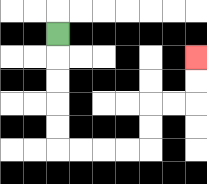{'start': '[2, 1]', 'end': '[8, 2]', 'path_directions': 'D,D,D,D,D,R,R,R,R,U,U,R,R,U,U', 'path_coordinates': '[[2, 1], [2, 2], [2, 3], [2, 4], [2, 5], [2, 6], [3, 6], [4, 6], [5, 6], [6, 6], [6, 5], [6, 4], [7, 4], [8, 4], [8, 3], [8, 2]]'}